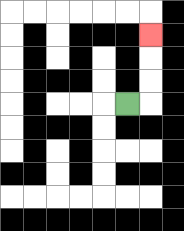{'start': '[5, 4]', 'end': '[6, 1]', 'path_directions': 'R,U,U,U', 'path_coordinates': '[[5, 4], [6, 4], [6, 3], [6, 2], [6, 1]]'}